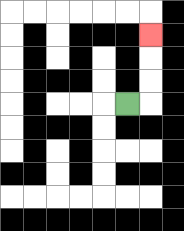{'start': '[5, 4]', 'end': '[6, 1]', 'path_directions': 'R,U,U,U', 'path_coordinates': '[[5, 4], [6, 4], [6, 3], [6, 2], [6, 1]]'}